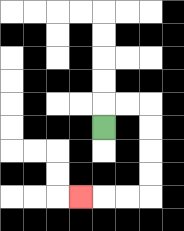{'start': '[4, 5]', 'end': '[3, 8]', 'path_directions': 'U,R,R,D,D,D,D,L,L,L', 'path_coordinates': '[[4, 5], [4, 4], [5, 4], [6, 4], [6, 5], [6, 6], [6, 7], [6, 8], [5, 8], [4, 8], [3, 8]]'}